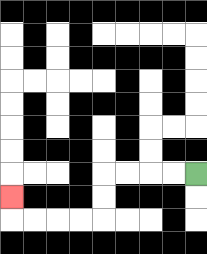{'start': '[8, 7]', 'end': '[0, 8]', 'path_directions': 'L,L,L,L,D,D,L,L,L,L,U', 'path_coordinates': '[[8, 7], [7, 7], [6, 7], [5, 7], [4, 7], [4, 8], [4, 9], [3, 9], [2, 9], [1, 9], [0, 9], [0, 8]]'}